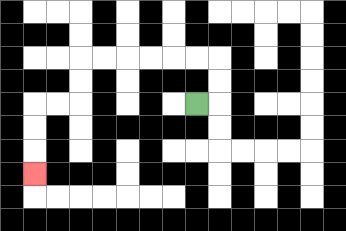{'start': '[8, 4]', 'end': '[1, 7]', 'path_directions': 'R,U,U,L,L,L,L,L,L,D,D,L,L,D,D,D', 'path_coordinates': '[[8, 4], [9, 4], [9, 3], [9, 2], [8, 2], [7, 2], [6, 2], [5, 2], [4, 2], [3, 2], [3, 3], [3, 4], [2, 4], [1, 4], [1, 5], [1, 6], [1, 7]]'}